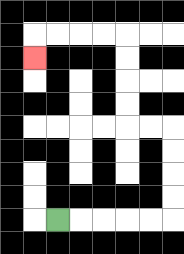{'start': '[2, 9]', 'end': '[1, 2]', 'path_directions': 'R,R,R,R,R,U,U,U,U,L,L,U,U,U,U,L,L,L,L,D', 'path_coordinates': '[[2, 9], [3, 9], [4, 9], [5, 9], [6, 9], [7, 9], [7, 8], [7, 7], [7, 6], [7, 5], [6, 5], [5, 5], [5, 4], [5, 3], [5, 2], [5, 1], [4, 1], [3, 1], [2, 1], [1, 1], [1, 2]]'}